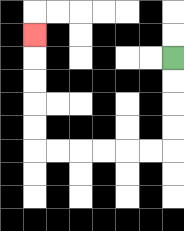{'start': '[7, 2]', 'end': '[1, 1]', 'path_directions': 'D,D,D,D,L,L,L,L,L,L,U,U,U,U,U', 'path_coordinates': '[[7, 2], [7, 3], [7, 4], [7, 5], [7, 6], [6, 6], [5, 6], [4, 6], [3, 6], [2, 6], [1, 6], [1, 5], [1, 4], [1, 3], [1, 2], [1, 1]]'}